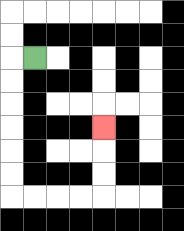{'start': '[1, 2]', 'end': '[4, 5]', 'path_directions': 'L,D,D,D,D,D,D,R,R,R,R,U,U,U', 'path_coordinates': '[[1, 2], [0, 2], [0, 3], [0, 4], [0, 5], [0, 6], [0, 7], [0, 8], [1, 8], [2, 8], [3, 8], [4, 8], [4, 7], [4, 6], [4, 5]]'}